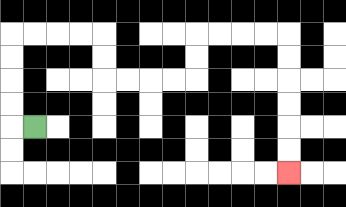{'start': '[1, 5]', 'end': '[12, 7]', 'path_directions': 'L,U,U,U,U,R,R,R,R,D,D,R,R,R,R,U,U,R,R,R,R,D,D,D,D,D,D', 'path_coordinates': '[[1, 5], [0, 5], [0, 4], [0, 3], [0, 2], [0, 1], [1, 1], [2, 1], [3, 1], [4, 1], [4, 2], [4, 3], [5, 3], [6, 3], [7, 3], [8, 3], [8, 2], [8, 1], [9, 1], [10, 1], [11, 1], [12, 1], [12, 2], [12, 3], [12, 4], [12, 5], [12, 6], [12, 7]]'}